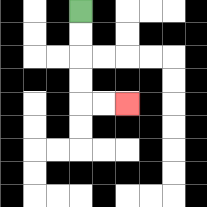{'start': '[3, 0]', 'end': '[5, 4]', 'path_directions': 'D,D,D,D,R,R', 'path_coordinates': '[[3, 0], [3, 1], [3, 2], [3, 3], [3, 4], [4, 4], [5, 4]]'}